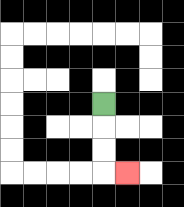{'start': '[4, 4]', 'end': '[5, 7]', 'path_directions': 'D,D,D,R', 'path_coordinates': '[[4, 4], [4, 5], [4, 6], [4, 7], [5, 7]]'}